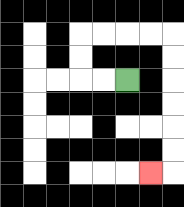{'start': '[5, 3]', 'end': '[6, 7]', 'path_directions': 'L,L,U,U,R,R,R,R,D,D,D,D,D,D,L', 'path_coordinates': '[[5, 3], [4, 3], [3, 3], [3, 2], [3, 1], [4, 1], [5, 1], [6, 1], [7, 1], [7, 2], [7, 3], [7, 4], [7, 5], [7, 6], [7, 7], [6, 7]]'}